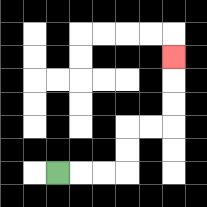{'start': '[2, 7]', 'end': '[7, 2]', 'path_directions': 'R,R,R,U,U,R,R,U,U,U', 'path_coordinates': '[[2, 7], [3, 7], [4, 7], [5, 7], [5, 6], [5, 5], [6, 5], [7, 5], [7, 4], [7, 3], [7, 2]]'}